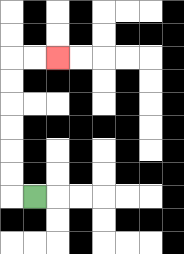{'start': '[1, 8]', 'end': '[2, 2]', 'path_directions': 'L,U,U,U,U,U,U,R,R', 'path_coordinates': '[[1, 8], [0, 8], [0, 7], [0, 6], [0, 5], [0, 4], [0, 3], [0, 2], [1, 2], [2, 2]]'}